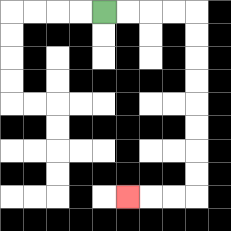{'start': '[4, 0]', 'end': '[5, 8]', 'path_directions': 'R,R,R,R,D,D,D,D,D,D,D,D,L,L,L', 'path_coordinates': '[[4, 0], [5, 0], [6, 0], [7, 0], [8, 0], [8, 1], [8, 2], [8, 3], [8, 4], [8, 5], [8, 6], [8, 7], [8, 8], [7, 8], [6, 8], [5, 8]]'}